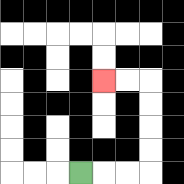{'start': '[3, 7]', 'end': '[4, 3]', 'path_directions': 'R,R,R,U,U,U,U,L,L', 'path_coordinates': '[[3, 7], [4, 7], [5, 7], [6, 7], [6, 6], [6, 5], [6, 4], [6, 3], [5, 3], [4, 3]]'}